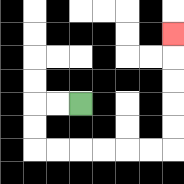{'start': '[3, 4]', 'end': '[7, 1]', 'path_directions': 'L,L,D,D,R,R,R,R,R,R,U,U,U,U,U', 'path_coordinates': '[[3, 4], [2, 4], [1, 4], [1, 5], [1, 6], [2, 6], [3, 6], [4, 6], [5, 6], [6, 6], [7, 6], [7, 5], [7, 4], [7, 3], [7, 2], [7, 1]]'}